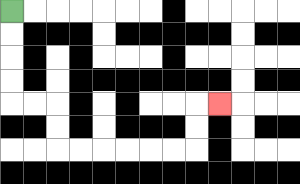{'start': '[0, 0]', 'end': '[9, 4]', 'path_directions': 'D,D,D,D,R,R,D,D,R,R,R,R,R,R,U,U,R', 'path_coordinates': '[[0, 0], [0, 1], [0, 2], [0, 3], [0, 4], [1, 4], [2, 4], [2, 5], [2, 6], [3, 6], [4, 6], [5, 6], [6, 6], [7, 6], [8, 6], [8, 5], [8, 4], [9, 4]]'}